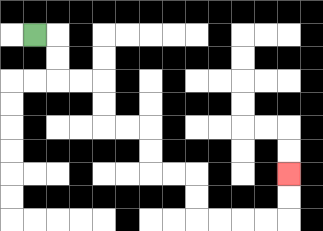{'start': '[1, 1]', 'end': '[12, 7]', 'path_directions': 'R,D,D,R,R,D,D,R,R,D,D,R,R,D,D,R,R,R,R,U,U', 'path_coordinates': '[[1, 1], [2, 1], [2, 2], [2, 3], [3, 3], [4, 3], [4, 4], [4, 5], [5, 5], [6, 5], [6, 6], [6, 7], [7, 7], [8, 7], [8, 8], [8, 9], [9, 9], [10, 9], [11, 9], [12, 9], [12, 8], [12, 7]]'}